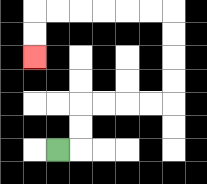{'start': '[2, 6]', 'end': '[1, 2]', 'path_directions': 'R,U,U,R,R,R,R,U,U,U,U,L,L,L,L,L,L,D,D', 'path_coordinates': '[[2, 6], [3, 6], [3, 5], [3, 4], [4, 4], [5, 4], [6, 4], [7, 4], [7, 3], [7, 2], [7, 1], [7, 0], [6, 0], [5, 0], [4, 0], [3, 0], [2, 0], [1, 0], [1, 1], [1, 2]]'}